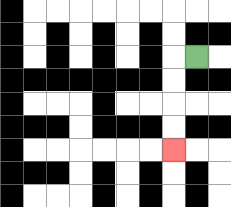{'start': '[8, 2]', 'end': '[7, 6]', 'path_directions': 'L,D,D,D,D', 'path_coordinates': '[[8, 2], [7, 2], [7, 3], [7, 4], [7, 5], [7, 6]]'}